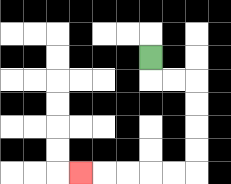{'start': '[6, 2]', 'end': '[3, 7]', 'path_directions': 'D,R,R,D,D,D,D,L,L,L,L,L', 'path_coordinates': '[[6, 2], [6, 3], [7, 3], [8, 3], [8, 4], [8, 5], [8, 6], [8, 7], [7, 7], [6, 7], [5, 7], [4, 7], [3, 7]]'}